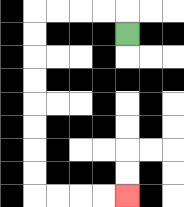{'start': '[5, 1]', 'end': '[5, 8]', 'path_directions': 'U,L,L,L,L,D,D,D,D,D,D,D,D,R,R,R,R', 'path_coordinates': '[[5, 1], [5, 0], [4, 0], [3, 0], [2, 0], [1, 0], [1, 1], [1, 2], [1, 3], [1, 4], [1, 5], [1, 6], [1, 7], [1, 8], [2, 8], [3, 8], [4, 8], [5, 8]]'}